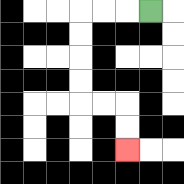{'start': '[6, 0]', 'end': '[5, 6]', 'path_directions': 'L,L,L,D,D,D,D,R,R,D,D', 'path_coordinates': '[[6, 0], [5, 0], [4, 0], [3, 0], [3, 1], [3, 2], [3, 3], [3, 4], [4, 4], [5, 4], [5, 5], [5, 6]]'}